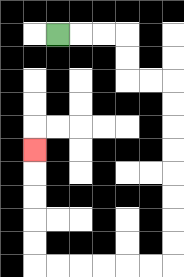{'start': '[2, 1]', 'end': '[1, 6]', 'path_directions': 'R,R,R,D,D,R,R,D,D,D,D,D,D,D,D,L,L,L,L,L,L,U,U,U,U,U', 'path_coordinates': '[[2, 1], [3, 1], [4, 1], [5, 1], [5, 2], [5, 3], [6, 3], [7, 3], [7, 4], [7, 5], [7, 6], [7, 7], [7, 8], [7, 9], [7, 10], [7, 11], [6, 11], [5, 11], [4, 11], [3, 11], [2, 11], [1, 11], [1, 10], [1, 9], [1, 8], [1, 7], [1, 6]]'}